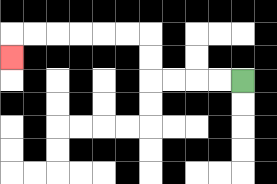{'start': '[10, 3]', 'end': '[0, 2]', 'path_directions': 'L,L,L,L,U,U,L,L,L,L,L,L,D', 'path_coordinates': '[[10, 3], [9, 3], [8, 3], [7, 3], [6, 3], [6, 2], [6, 1], [5, 1], [4, 1], [3, 1], [2, 1], [1, 1], [0, 1], [0, 2]]'}